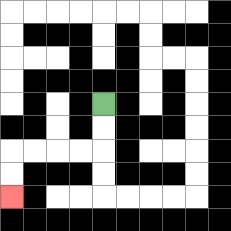{'start': '[4, 4]', 'end': '[0, 8]', 'path_directions': 'D,D,L,L,L,L,D,D', 'path_coordinates': '[[4, 4], [4, 5], [4, 6], [3, 6], [2, 6], [1, 6], [0, 6], [0, 7], [0, 8]]'}